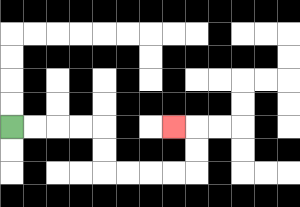{'start': '[0, 5]', 'end': '[7, 5]', 'path_directions': 'R,R,R,R,D,D,R,R,R,R,U,U,L', 'path_coordinates': '[[0, 5], [1, 5], [2, 5], [3, 5], [4, 5], [4, 6], [4, 7], [5, 7], [6, 7], [7, 7], [8, 7], [8, 6], [8, 5], [7, 5]]'}